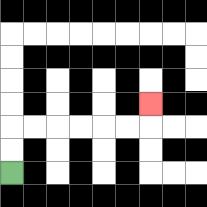{'start': '[0, 7]', 'end': '[6, 4]', 'path_directions': 'U,U,R,R,R,R,R,R,U', 'path_coordinates': '[[0, 7], [0, 6], [0, 5], [1, 5], [2, 5], [3, 5], [4, 5], [5, 5], [6, 5], [6, 4]]'}